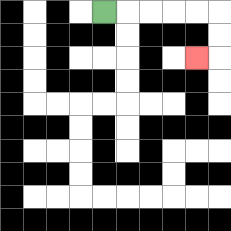{'start': '[4, 0]', 'end': '[8, 2]', 'path_directions': 'R,R,R,R,R,D,D,L', 'path_coordinates': '[[4, 0], [5, 0], [6, 0], [7, 0], [8, 0], [9, 0], [9, 1], [9, 2], [8, 2]]'}